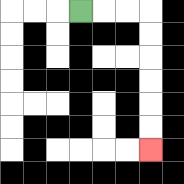{'start': '[3, 0]', 'end': '[6, 6]', 'path_directions': 'R,R,R,D,D,D,D,D,D', 'path_coordinates': '[[3, 0], [4, 0], [5, 0], [6, 0], [6, 1], [6, 2], [6, 3], [6, 4], [6, 5], [6, 6]]'}